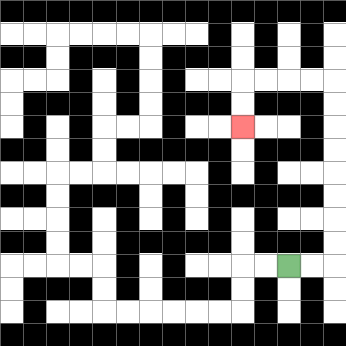{'start': '[12, 11]', 'end': '[10, 5]', 'path_directions': 'R,R,U,U,U,U,U,U,U,U,L,L,L,L,D,D', 'path_coordinates': '[[12, 11], [13, 11], [14, 11], [14, 10], [14, 9], [14, 8], [14, 7], [14, 6], [14, 5], [14, 4], [14, 3], [13, 3], [12, 3], [11, 3], [10, 3], [10, 4], [10, 5]]'}